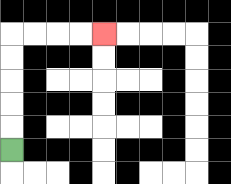{'start': '[0, 6]', 'end': '[4, 1]', 'path_directions': 'U,U,U,U,U,R,R,R,R', 'path_coordinates': '[[0, 6], [0, 5], [0, 4], [0, 3], [0, 2], [0, 1], [1, 1], [2, 1], [3, 1], [4, 1]]'}